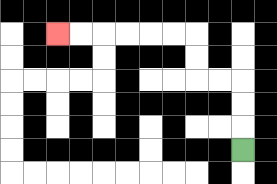{'start': '[10, 6]', 'end': '[2, 1]', 'path_directions': 'U,U,U,L,L,U,U,L,L,L,L,L,L', 'path_coordinates': '[[10, 6], [10, 5], [10, 4], [10, 3], [9, 3], [8, 3], [8, 2], [8, 1], [7, 1], [6, 1], [5, 1], [4, 1], [3, 1], [2, 1]]'}